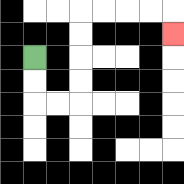{'start': '[1, 2]', 'end': '[7, 1]', 'path_directions': 'D,D,R,R,U,U,U,U,R,R,R,R,D', 'path_coordinates': '[[1, 2], [1, 3], [1, 4], [2, 4], [3, 4], [3, 3], [3, 2], [3, 1], [3, 0], [4, 0], [5, 0], [6, 0], [7, 0], [7, 1]]'}